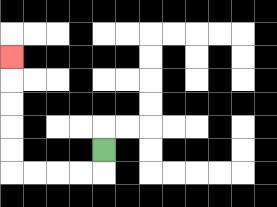{'start': '[4, 6]', 'end': '[0, 2]', 'path_directions': 'D,L,L,L,L,U,U,U,U,U', 'path_coordinates': '[[4, 6], [4, 7], [3, 7], [2, 7], [1, 7], [0, 7], [0, 6], [0, 5], [0, 4], [0, 3], [0, 2]]'}